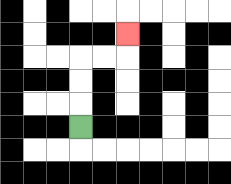{'start': '[3, 5]', 'end': '[5, 1]', 'path_directions': 'U,U,U,R,R,U', 'path_coordinates': '[[3, 5], [3, 4], [3, 3], [3, 2], [4, 2], [5, 2], [5, 1]]'}